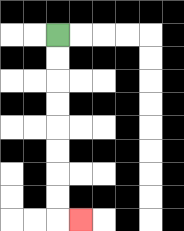{'start': '[2, 1]', 'end': '[3, 9]', 'path_directions': 'D,D,D,D,D,D,D,D,R', 'path_coordinates': '[[2, 1], [2, 2], [2, 3], [2, 4], [2, 5], [2, 6], [2, 7], [2, 8], [2, 9], [3, 9]]'}